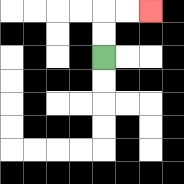{'start': '[4, 2]', 'end': '[6, 0]', 'path_directions': 'U,U,R,R', 'path_coordinates': '[[4, 2], [4, 1], [4, 0], [5, 0], [6, 0]]'}